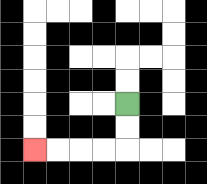{'start': '[5, 4]', 'end': '[1, 6]', 'path_directions': 'D,D,L,L,L,L', 'path_coordinates': '[[5, 4], [5, 5], [5, 6], [4, 6], [3, 6], [2, 6], [1, 6]]'}